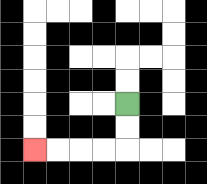{'start': '[5, 4]', 'end': '[1, 6]', 'path_directions': 'D,D,L,L,L,L', 'path_coordinates': '[[5, 4], [5, 5], [5, 6], [4, 6], [3, 6], [2, 6], [1, 6]]'}